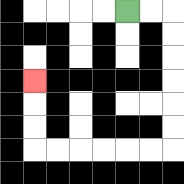{'start': '[5, 0]', 'end': '[1, 3]', 'path_directions': 'R,R,D,D,D,D,D,D,L,L,L,L,L,L,U,U,U', 'path_coordinates': '[[5, 0], [6, 0], [7, 0], [7, 1], [7, 2], [7, 3], [7, 4], [7, 5], [7, 6], [6, 6], [5, 6], [4, 6], [3, 6], [2, 6], [1, 6], [1, 5], [1, 4], [1, 3]]'}